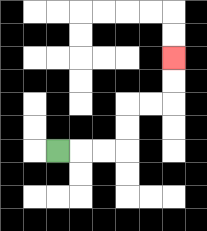{'start': '[2, 6]', 'end': '[7, 2]', 'path_directions': 'R,R,R,U,U,R,R,U,U', 'path_coordinates': '[[2, 6], [3, 6], [4, 6], [5, 6], [5, 5], [5, 4], [6, 4], [7, 4], [7, 3], [7, 2]]'}